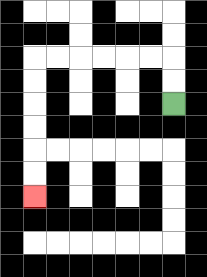{'start': '[7, 4]', 'end': '[1, 8]', 'path_directions': 'U,U,L,L,L,L,L,L,D,D,D,D,D,D', 'path_coordinates': '[[7, 4], [7, 3], [7, 2], [6, 2], [5, 2], [4, 2], [3, 2], [2, 2], [1, 2], [1, 3], [1, 4], [1, 5], [1, 6], [1, 7], [1, 8]]'}